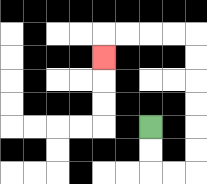{'start': '[6, 5]', 'end': '[4, 2]', 'path_directions': 'D,D,R,R,U,U,U,U,U,U,L,L,L,L,D', 'path_coordinates': '[[6, 5], [6, 6], [6, 7], [7, 7], [8, 7], [8, 6], [8, 5], [8, 4], [8, 3], [8, 2], [8, 1], [7, 1], [6, 1], [5, 1], [4, 1], [4, 2]]'}